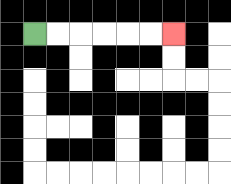{'start': '[1, 1]', 'end': '[7, 1]', 'path_directions': 'R,R,R,R,R,R', 'path_coordinates': '[[1, 1], [2, 1], [3, 1], [4, 1], [5, 1], [6, 1], [7, 1]]'}